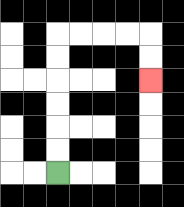{'start': '[2, 7]', 'end': '[6, 3]', 'path_directions': 'U,U,U,U,U,U,R,R,R,R,D,D', 'path_coordinates': '[[2, 7], [2, 6], [2, 5], [2, 4], [2, 3], [2, 2], [2, 1], [3, 1], [4, 1], [5, 1], [6, 1], [6, 2], [6, 3]]'}